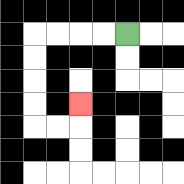{'start': '[5, 1]', 'end': '[3, 4]', 'path_directions': 'L,L,L,L,D,D,D,D,R,R,U', 'path_coordinates': '[[5, 1], [4, 1], [3, 1], [2, 1], [1, 1], [1, 2], [1, 3], [1, 4], [1, 5], [2, 5], [3, 5], [3, 4]]'}